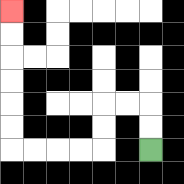{'start': '[6, 6]', 'end': '[0, 0]', 'path_directions': 'U,U,L,L,D,D,L,L,L,L,U,U,U,U,U,U', 'path_coordinates': '[[6, 6], [6, 5], [6, 4], [5, 4], [4, 4], [4, 5], [4, 6], [3, 6], [2, 6], [1, 6], [0, 6], [0, 5], [0, 4], [0, 3], [0, 2], [0, 1], [0, 0]]'}